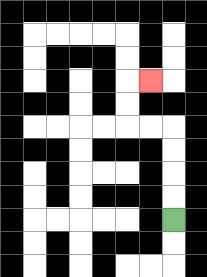{'start': '[7, 9]', 'end': '[6, 3]', 'path_directions': 'U,U,U,U,L,L,U,U,R', 'path_coordinates': '[[7, 9], [7, 8], [7, 7], [7, 6], [7, 5], [6, 5], [5, 5], [5, 4], [5, 3], [6, 3]]'}